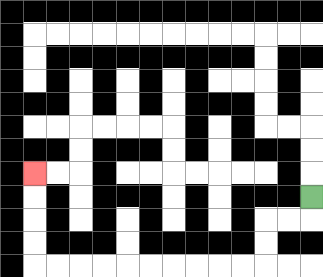{'start': '[13, 8]', 'end': '[1, 7]', 'path_directions': 'D,L,L,D,D,L,L,L,L,L,L,L,L,L,L,U,U,U,U', 'path_coordinates': '[[13, 8], [13, 9], [12, 9], [11, 9], [11, 10], [11, 11], [10, 11], [9, 11], [8, 11], [7, 11], [6, 11], [5, 11], [4, 11], [3, 11], [2, 11], [1, 11], [1, 10], [1, 9], [1, 8], [1, 7]]'}